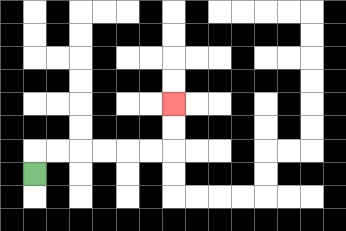{'start': '[1, 7]', 'end': '[7, 4]', 'path_directions': 'U,R,R,R,R,R,R,U,U', 'path_coordinates': '[[1, 7], [1, 6], [2, 6], [3, 6], [4, 6], [5, 6], [6, 6], [7, 6], [7, 5], [7, 4]]'}